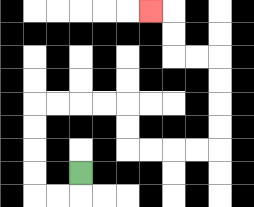{'start': '[3, 7]', 'end': '[6, 0]', 'path_directions': 'D,L,L,U,U,U,U,R,R,R,R,D,D,R,R,R,R,U,U,U,U,L,L,U,U,L', 'path_coordinates': '[[3, 7], [3, 8], [2, 8], [1, 8], [1, 7], [1, 6], [1, 5], [1, 4], [2, 4], [3, 4], [4, 4], [5, 4], [5, 5], [5, 6], [6, 6], [7, 6], [8, 6], [9, 6], [9, 5], [9, 4], [9, 3], [9, 2], [8, 2], [7, 2], [7, 1], [7, 0], [6, 0]]'}